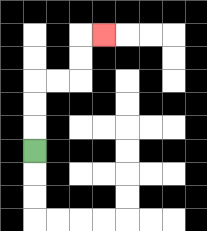{'start': '[1, 6]', 'end': '[4, 1]', 'path_directions': 'U,U,U,R,R,U,U,R', 'path_coordinates': '[[1, 6], [1, 5], [1, 4], [1, 3], [2, 3], [3, 3], [3, 2], [3, 1], [4, 1]]'}